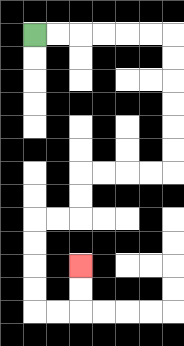{'start': '[1, 1]', 'end': '[3, 11]', 'path_directions': 'R,R,R,R,R,R,D,D,D,D,D,D,L,L,L,L,D,D,L,L,D,D,D,D,R,R,U,U', 'path_coordinates': '[[1, 1], [2, 1], [3, 1], [4, 1], [5, 1], [6, 1], [7, 1], [7, 2], [7, 3], [7, 4], [7, 5], [7, 6], [7, 7], [6, 7], [5, 7], [4, 7], [3, 7], [3, 8], [3, 9], [2, 9], [1, 9], [1, 10], [1, 11], [1, 12], [1, 13], [2, 13], [3, 13], [3, 12], [3, 11]]'}